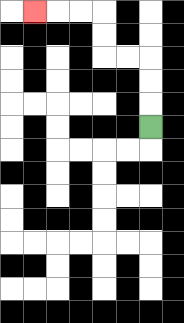{'start': '[6, 5]', 'end': '[1, 0]', 'path_directions': 'U,U,U,L,L,U,U,L,L,L', 'path_coordinates': '[[6, 5], [6, 4], [6, 3], [6, 2], [5, 2], [4, 2], [4, 1], [4, 0], [3, 0], [2, 0], [1, 0]]'}